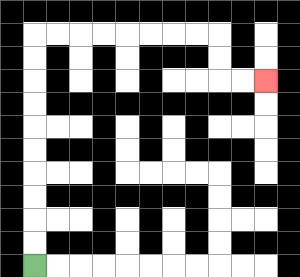{'start': '[1, 11]', 'end': '[11, 3]', 'path_directions': 'U,U,U,U,U,U,U,U,U,U,R,R,R,R,R,R,R,R,D,D,R,R', 'path_coordinates': '[[1, 11], [1, 10], [1, 9], [1, 8], [1, 7], [1, 6], [1, 5], [1, 4], [1, 3], [1, 2], [1, 1], [2, 1], [3, 1], [4, 1], [5, 1], [6, 1], [7, 1], [8, 1], [9, 1], [9, 2], [9, 3], [10, 3], [11, 3]]'}